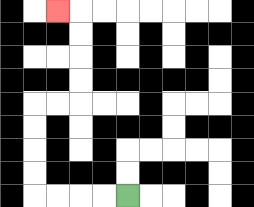{'start': '[5, 8]', 'end': '[2, 0]', 'path_directions': 'L,L,L,L,U,U,U,U,R,R,U,U,U,U,L', 'path_coordinates': '[[5, 8], [4, 8], [3, 8], [2, 8], [1, 8], [1, 7], [1, 6], [1, 5], [1, 4], [2, 4], [3, 4], [3, 3], [3, 2], [3, 1], [3, 0], [2, 0]]'}